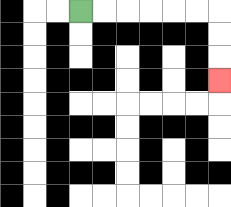{'start': '[3, 0]', 'end': '[9, 3]', 'path_directions': 'R,R,R,R,R,R,D,D,D', 'path_coordinates': '[[3, 0], [4, 0], [5, 0], [6, 0], [7, 0], [8, 0], [9, 0], [9, 1], [9, 2], [9, 3]]'}